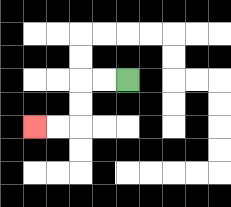{'start': '[5, 3]', 'end': '[1, 5]', 'path_directions': 'L,L,D,D,L,L', 'path_coordinates': '[[5, 3], [4, 3], [3, 3], [3, 4], [3, 5], [2, 5], [1, 5]]'}